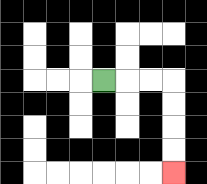{'start': '[4, 3]', 'end': '[7, 7]', 'path_directions': 'R,R,R,D,D,D,D', 'path_coordinates': '[[4, 3], [5, 3], [6, 3], [7, 3], [7, 4], [7, 5], [7, 6], [7, 7]]'}